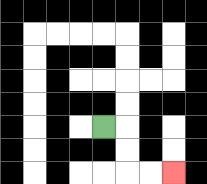{'start': '[4, 5]', 'end': '[7, 7]', 'path_directions': 'R,D,D,R,R', 'path_coordinates': '[[4, 5], [5, 5], [5, 6], [5, 7], [6, 7], [7, 7]]'}